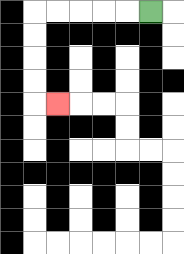{'start': '[6, 0]', 'end': '[2, 4]', 'path_directions': 'L,L,L,L,L,D,D,D,D,R', 'path_coordinates': '[[6, 0], [5, 0], [4, 0], [3, 0], [2, 0], [1, 0], [1, 1], [1, 2], [1, 3], [1, 4], [2, 4]]'}